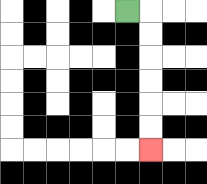{'start': '[5, 0]', 'end': '[6, 6]', 'path_directions': 'R,D,D,D,D,D,D', 'path_coordinates': '[[5, 0], [6, 0], [6, 1], [6, 2], [6, 3], [6, 4], [6, 5], [6, 6]]'}